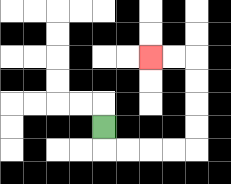{'start': '[4, 5]', 'end': '[6, 2]', 'path_directions': 'D,R,R,R,R,U,U,U,U,L,L', 'path_coordinates': '[[4, 5], [4, 6], [5, 6], [6, 6], [7, 6], [8, 6], [8, 5], [8, 4], [8, 3], [8, 2], [7, 2], [6, 2]]'}